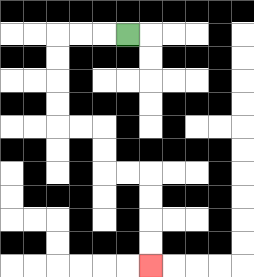{'start': '[5, 1]', 'end': '[6, 11]', 'path_directions': 'L,L,L,D,D,D,D,R,R,D,D,R,R,D,D,D,D', 'path_coordinates': '[[5, 1], [4, 1], [3, 1], [2, 1], [2, 2], [2, 3], [2, 4], [2, 5], [3, 5], [4, 5], [4, 6], [4, 7], [5, 7], [6, 7], [6, 8], [6, 9], [6, 10], [6, 11]]'}